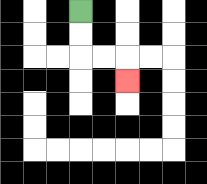{'start': '[3, 0]', 'end': '[5, 3]', 'path_directions': 'D,D,R,R,D', 'path_coordinates': '[[3, 0], [3, 1], [3, 2], [4, 2], [5, 2], [5, 3]]'}